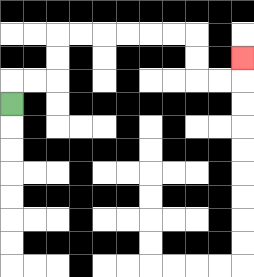{'start': '[0, 4]', 'end': '[10, 2]', 'path_directions': 'U,R,R,U,U,R,R,R,R,R,R,D,D,R,R,U', 'path_coordinates': '[[0, 4], [0, 3], [1, 3], [2, 3], [2, 2], [2, 1], [3, 1], [4, 1], [5, 1], [6, 1], [7, 1], [8, 1], [8, 2], [8, 3], [9, 3], [10, 3], [10, 2]]'}